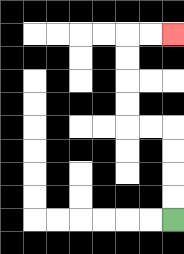{'start': '[7, 9]', 'end': '[7, 1]', 'path_directions': 'U,U,U,U,L,L,U,U,U,U,R,R', 'path_coordinates': '[[7, 9], [7, 8], [7, 7], [7, 6], [7, 5], [6, 5], [5, 5], [5, 4], [5, 3], [5, 2], [5, 1], [6, 1], [7, 1]]'}